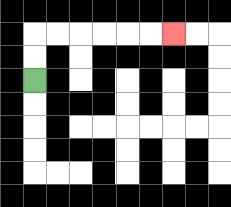{'start': '[1, 3]', 'end': '[7, 1]', 'path_directions': 'U,U,R,R,R,R,R,R', 'path_coordinates': '[[1, 3], [1, 2], [1, 1], [2, 1], [3, 1], [4, 1], [5, 1], [6, 1], [7, 1]]'}